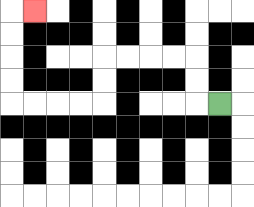{'start': '[9, 4]', 'end': '[1, 0]', 'path_directions': 'L,U,U,L,L,L,L,D,D,L,L,L,L,U,U,U,U,R', 'path_coordinates': '[[9, 4], [8, 4], [8, 3], [8, 2], [7, 2], [6, 2], [5, 2], [4, 2], [4, 3], [4, 4], [3, 4], [2, 4], [1, 4], [0, 4], [0, 3], [0, 2], [0, 1], [0, 0], [1, 0]]'}